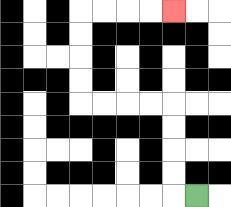{'start': '[8, 8]', 'end': '[7, 0]', 'path_directions': 'L,U,U,U,U,L,L,L,L,U,U,U,U,R,R,R,R', 'path_coordinates': '[[8, 8], [7, 8], [7, 7], [7, 6], [7, 5], [7, 4], [6, 4], [5, 4], [4, 4], [3, 4], [3, 3], [3, 2], [3, 1], [3, 0], [4, 0], [5, 0], [6, 0], [7, 0]]'}